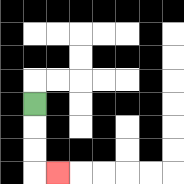{'start': '[1, 4]', 'end': '[2, 7]', 'path_directions': 'D,D,D,R', 'path_coordinates': '[[1, 4], [1, 5], [1, 6], [1, 7], [2, 7]]'}